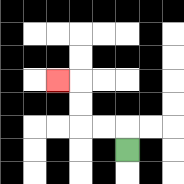{'start': '[5, 6]', 'end': '[2, 3]', 'path_directions': 'U,L,L,U,U,L', 'path_coordinates': '[[5, 6], [5, 5], [4, 5], [3, 5], [3, 4], [3, 3], [2, 3]]'}